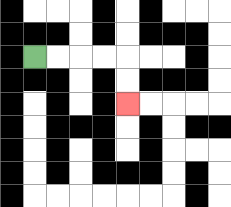{'start': '[1, 2]', 'end': '[5, 4]', 'path_directions': 'R,R,R,R,D,D', 'path_coordinates': '[[1, 2], [2, 2], [3, 2], [4, 2], [5, 2], [5, 3], [5, 4]]'}